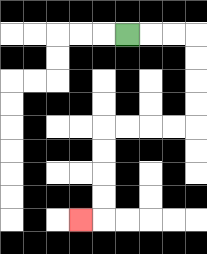{'start': '[5, 1]', 'end': '[3, 9]', 'path_directions': 'R,R,R,D,D,D,D,L,L,L,L,D,D,D,D,L', 'path_coordinates': '[[5, 1], [6, 1], [7, 1], [8, 1], [8, 2], [8, 3], [8, 4], [8, 5], [7, 5], [6, 5], [5, 5], [4, 5], [4, 6], [4, 7], [4, 8], [4, 9], [3, 9]]'}